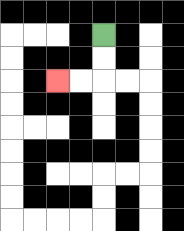{'start': '[4, 1]', 'end': '[2, 3]', 'path_directions': 'D,D,L,L', 'path_coordinates': '[[4, 1], [4, 2], [4, 3], [3, 3], [2, 3]]'}